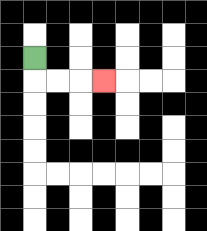{'start': '[1, 2]', 'end': '[4, 3]', 'path_directions': 'D,R,R,R', 'path_coordinates': '[[1, 2], [1, 3], [2, 3], [3, 3], [4, 3]]'}